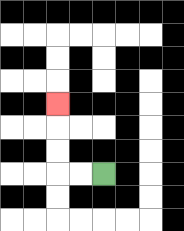{'start': '[4, 7]', 'end': '[2, 4]', 'path_directions': 'L,L,U,U,U', 'path_coordinates': '[[4, 7], [3, 7], [2, 7], [2, 6], [2, 5], [2, 4]]'}